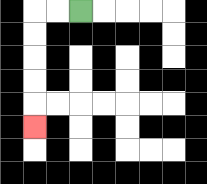{'start': '[3, 0]', 'end': '[1, 5]', 'path_directions': 'L,L,D,D,D,D,D', 'path_coordinates': '[[3, 0], [2, 0], [1, 0], [1, 1], [1, 2], [1, 3], [1, 4], [1, 5]]'}